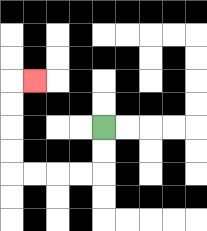{'start': '[4, 5]', 'end': '[1, 3]', 'path_directions': 'D,D,L,L,L,L,U,U,U,U,R', 'path_coordinates': '[[4, 5], [4, 6], [4, 7], [3, 7], [2, 7], [1, 7], [0, 7], [0, 6], [0, 5], [0, 4], [0, 3], [1, 3]]'}